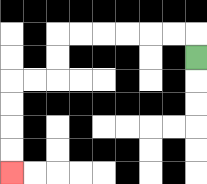{'start': '[8, 2]', 'end': '[0, 7]', 'path_directions': 'U,L,L,L,L,L,L,D,D,L,L,D,D,D,D', 'path_coordinates': '[[8, 2], [8, 1], [7, 1], [6, 1], [5, 1], [4, 1], [3, 1], [2, 1], [2, 2], [2, 3], [1, 3], [0, 3], [0, 4], [0, 5], [0, 6], [0, 7]]'}